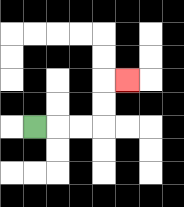{'start': '[1, 5]', 'end': '[5, 3]', 'path_directions': 'R,R,R,U,U,R', 'path_coordinates': '[[1, 5], [2, 5], [3, 5], [4, 5], [4, 4], [4, 3], [5, 3]]'}